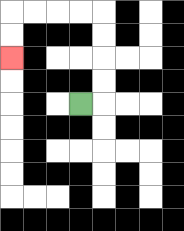{'start': '[3, 4]', 'end': '[0, 2]', 'path_directions': 'R,U,U,U,U,L,L,L,L,D,D', 'path_coordinates': '[[3, 4], [4, 4], [4, 3], [4, 2], [4, 1], [4, 0], [3, 0], [2, 0], [1, 0], [0, 0], [0, 1], [0, 2]]'}